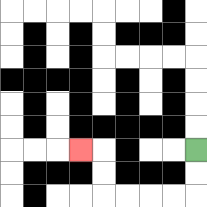{'start': '[8, 6]', 'end': '[3, 6]', 'path_directions': 'D,D,L,L,L,L,U,U,L', 'path_coordinates': '[[8, 6], [8, 7], [8, 8], [7, 8], [6, 8], [5, 8], [4, 8], [4, 7], [4, 6], [3, 6]]'}